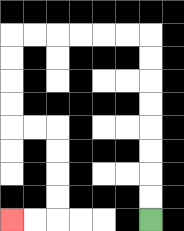{'start': '[6, 9]', 'end': '[0, 9]', 'path_directions': 'U,U,U,U,U,U,U,U,L,L,L,L,L,L,D,D,D,D,R,R,D,D,D,D,L,L', 'path_coordinates': '[[6, 9], [6, 8], [6, 7], [6, 6], [6, 5], [6, 4], [6, 3], [6, 2], [6, 1], [5, 1], [4, 1], [3, 1], [2, 1], [1, 1], [0, 1], [0, 2], [0, 3], [0, 4], [0, 5], [1, 5], [2, 5], [2, 6], [2, 7], [2, 8], [2, 9], [1, 9], [0, 9]]'}